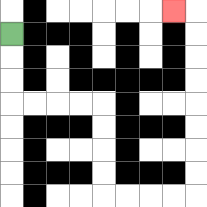{'start': '[0, 1]', 'end': '[7, 0]', 'path_directions': 'D,D,D,R,R,R,R,D,D,D,D,R,R,R,R,U,U,U,U,U,U,U,U,L', 'path_coordinates': '[[0, 1], [0, 2], [0, 3], [0, 4], [1, 4], [2, 4], [3, 4], [4, 4], [4, 5], [4, 6], [4, 7], [4, 8], [5, 8], [6, 8], [7, 8], [8, 8], [8, 7], [8, 6], [8, 5], [8, 4], [8, 3], [8, 2], [8, 1], [8, 0], [7, 0]]'}